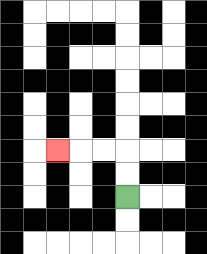{'start': '[5, 8]', 'end': '[2, 6]', 'path_directions': 'U,U,L,L,L', 'path_coordinates': '[[5, 8], [5, 7], [5, 6], [4, 6], [3, 6], [2, 6]]'}